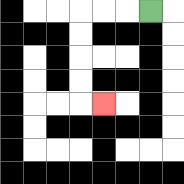{'start': '[6, 0]', 'end': '[4, 4]', 'path_directions': 'L,L,L,D,D,D,D,R', 'path_coordinates': '[[6, 0], [5, 0], [4, 0], [3, 0], [3, 1], [3, 2], [3, 3], [3, 4], [4, 4]]'}